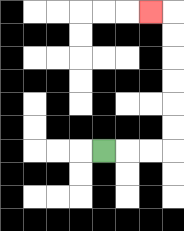{'start': '[4, 6]', 'end': '[6, 0]', 'path_directions': 'R,R,R,U,U,U,U,U,U,L', 'path_coordinates': '[[4, 6], [5, 6], [6, 6], [7, 6], [7, 5], [7, 4], [7, 3], [7, 2], [7, 1], [7, 0], [6, 0]]'}